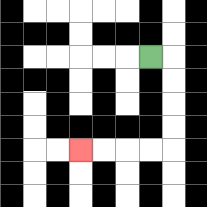{'start': '[6, 2]', 'end': '[3, 6]', 'path_directions': 'R,D,D,D,D,L,L,L,L', 'path_coordinates': '[[6, 2], [7, 2], [7, 3], [7, 4], [7, 5], [7, 6], [6, 6], [5, 6], [4, 6], [3, 6]]'}